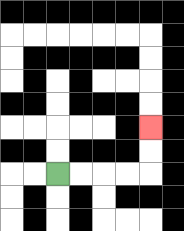{'start': '[2, 7]', 'end': '[6, 5]', 'path_directions': 'R,R,R,R,U,U', 'path_coordinates': '[[2, 7], [3, 7], [4, 7], [5, 7], [6, 7], [6, 6], [6, 5]]'}